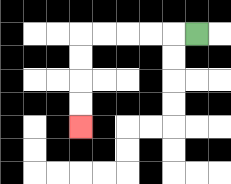{'start': '[8, 1]', 'end': '[3, 5]', 'path_directions': 'L,L,L,L,L,D,D,D,D', 'path_coordinates': '[[8, 1], [7, 1], [6, 1], [5, 1], [4, 1], [3, 1], [3, 2], [3, 3], [3, 4], [3, 5]]'}